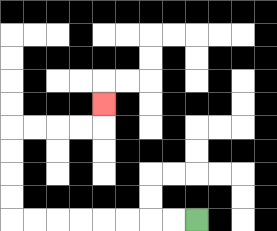{'start': '[8, 9]', 'end': '[4, 4]', 'path_directions': 'L,L,L,L,L,L,L,L,U,U,U,U,R,R,R,R,U', 'path_coordinates': '[[8, 9], [7, 9], [6, 9], [5, 9], [4, 9], [3, 9], [2, 9], [1, 9], [0, 9], [0, 8], [0, 7], [0, 6], [0, 5], [1, 5], [2, 5], [3, 5], [4, 5], [4, 4]]'}